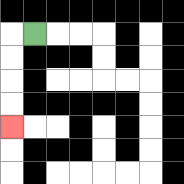{'start': '[1, 1]', 'end': '[0, 5]', 'path_directions': 'L,D,D,D,D', 'path_coordinates': '[[1, 1], [0, 1], [0, 2], [0, 3], [0, 4], [0, 5]]'}